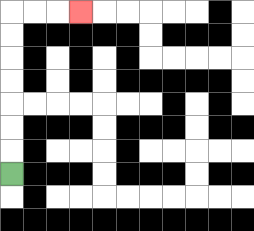{'start': '[0, 7]', 'end': '[3, 0]', 'path_directions': 'U,U,U,U,U,U,U,R,R,R', 'path_coordinates': '[[0, 7], [0, 6], [0, 5], [0, 4], [0, 3], [0, 2], [0, 1], [0, 0], [1, 0], [2, 0], [3, 0]]'}